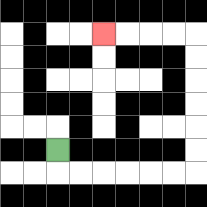{'start': '[2, 6]', 'end': '[4, 1]', 'path_directions': 'D,R,R,R,R,R,R,U,U,U,U,U,U,L,L,L,L', 'path_coordinates': '[[2, 6], [2, 7], [3, 7], [4, 7], [5, 7], [6, 7], [7, 7], [8, 7], [8, 6], [8, 5], [8, 4], [8, 3], [8, 2], [8, 1], [7, 1], [6, 1], [5, 1], [4, 1]]'}